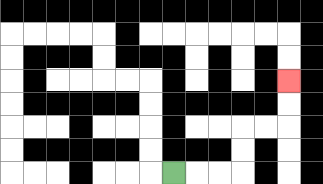{'start': '[7, 7]', 'end': '[12, 3]', 'path_directions': 'R,R,R,U,U,R,R,U,U', 'path_coordinates': '[[7, 7], [8, 7], [9, 7], [10, 7], [10, 6], [10, 5], [11, 5], [12, 5], [12, 4], [12, 3]]'}